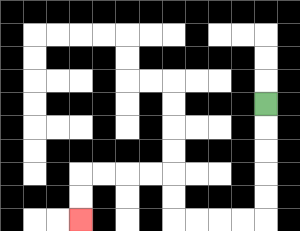{'start': '[11, 4]', 'end': '[3, 9]', 'path_directions': 'D,D,D,D,D,L,L,L,L,U,U,L,L,L,L,D,D', 'path_coordinates': '[[11, 4], [11, 5], [11, 6], [11, 7], [11, 8], [11, 9], [10, 9], [9, 9], [8, 9], [7, 9], [7, 8], [7, 7], [6, 7], [5, 7], [4, 7], [3, 7], [3, 8], [3, 9]]'}